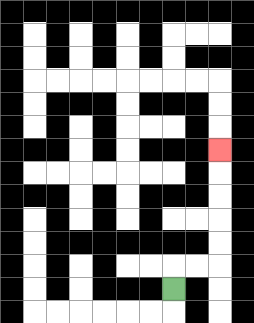{'start': '[7, 12]', 'end': '[9, 6]', 'path_directions': 'U,R,R,U,U,U,U,U', 'path_coordinates': '[[7, 12], [7, 11], [8, 11], [9, 11], [9, 10], [9, 9], [9, 8], [9, 7], [9, 6]]'}